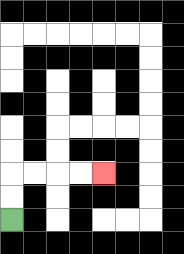{'start': '[0, 9]', 'end': '[4, 7]', 'path_directions': 'U,U,R,R,R,R', 'path_coordinates': '[[0, 9], [0, 8], [0, 7], [1, 7], [2, 7], [3, 7], [4, 7]]'}